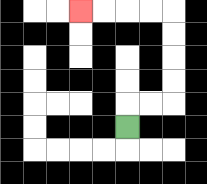{'start': '[5, 5]', 'end': '[3, 0]', 'path_directions': 'U,R,R,U,U,U,U,L,L,L,L', 'path_coordinates': '[[5, 5], [5, 4], [6, 4], [7, 4], [7, 3], [7, 2], [7, 1], [7, 0], [6, 0], [5, 0], [4, 0], [3, 0]]'}